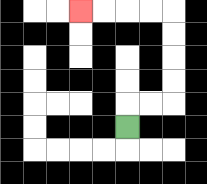{'start': '[5, 5]', 'end': '[3, 0]', 'path_directions': 'U,R,R,U,U,U,U,L,L,L,L', 'path_coordinates': '[[5, 5], [5, 4], [6, 4], [7, 4], [7, 3], [7, 2], [7, 1], [7, 0], [6, 0], [5, 0], [4, 0], [3, 0]]'}